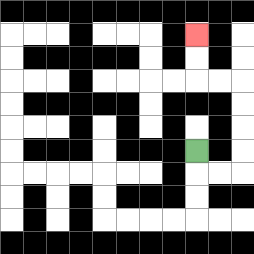{'start': '[8, 6]', 'end': '[8, 1]', 'path_directions': 'D,R,R,U,U,U,U,L,L,U,U', 'path_coordinates': '[[8, 6], [8, 7], [9, 7], [10, 7], [10, 6], [10, 5], [10, 4], [10, 3], [9, 3], [8, 3], [8, 2], [8, 1]]'}